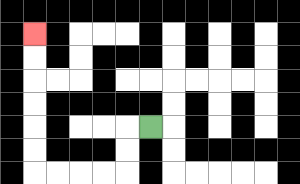{'start': '[6, 5]', 'end': '[1, 1]', 'path_directions': 'L,D,D,L,L,L,L,U,U,U,U,U,U', 'path_coordinates': '[[6, 5], [5, 5], [5, 6], [5, 7], [4, 7], [3, 7], [2, 7], [1, 7], [1, 6], [1, 5], [1, 4], [1, 3], [1, 2], [1, 1]]'}